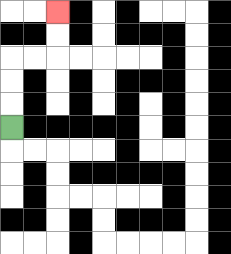{'start': '[0, 5]', 'end': '[2, 0]', 'path_directions': 'U,U,U,R,R,U,U', 'path_coordinates': '[[0, 5], [0, 4], [0, 3], [0, 2], [1, 2], [2, 2], [2, 1], [2, 0]]'}